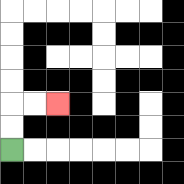{'start': '[0, 6]', 'end': '[2, 4]', 'path_directions': 'U,U,R,R', 'path_coordinates': '[[0, 6], [0, 5], [0, 4], [1, 4], [2, 4]]'}